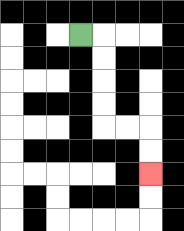{'start': '[3, 1]', 'end': '[6, 7]', 'path_directions': 'R,D,D,D,D,R,R,D,D', 'path_coordinates': '[[3, 1], [4, 1], [4, 2], [4, 3], [4, 4], [4, 5], [5, 5], [6, 5], [6, 6], [6, 7]]'}